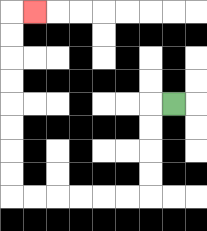{'start': '[7, 4]', 'end': '[1, 0]', 'path_directions': 'L,D,D,D,D,L,L,L,L,L,L,U,U,U,U,U,U,U,U,R', 'path_coordinates': '[[7, 4], [6, 4], [6, 5], [6, 6], [6, 7], [6, 8], [5, 8], [4, 8], [3, 8], [2, 8], [1, 8], [0, 8], [0, 7], [0, 6], [0, 5], [0, 4], [0, 3], [0, 2], [0, 1], [0, 0], [1, 0]]'}